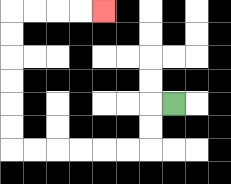{'start': '[7, 4]', 'end': '[4, 0]', 'path_directions': 'L,D,D,L,L,L,L,L,L,U,U,U,U,U,U,R,R,R,R', 'path_coordinates': '[[7, 4], [6, 4], [6, 5], [6, 6], [5, 6], [4, 6], [3, 6], [2, 6], [1, 6], [0, 6], [0, 5], [0, 4], [0, 3], [0, 2], [0, 1], [0, 0], [1, 0], [2, 0], [3, 0], [4, 0]]'}